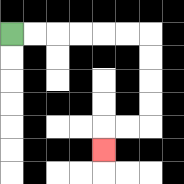{'start': '[0, 1]', 'end': '[4, 6]', 'path_directions': 'R,R,R,R,R,R,D,D,D,D,L,L,D', 'path_coordinates': '[[0, 1], [1, 1], [2, 1], [3, 1], [4, 1], [5, 1], [6, 1], [6, 2], [6, 3], [6, 4], [6, 5], [5, 5], [4, 5], [4, 6]]'}